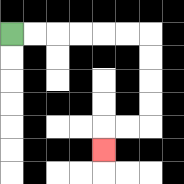{'start': '[0, 1]', 'end': '[4, 6]', 'path_directions': 'R,R,R,R,R,R,D,D,D,D,L,L,D', 'path_coordinates': '[[0, 1], [1, 1], [2, 1], [3, 1], [4, 1], [5, 1], [6, 1], [6, 2], [6, 3], [6, 4], [6, 5], [5, 5], [4, 5], [4, 6]]'}